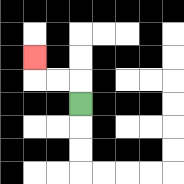{'start': '[3, 4]', 'end': '[1, 2]', 'path_directions': 'U,L,L,U', 'path_coordinates': '[[3, 4], [3, 3], [2, 3], [1, 3], [1, 2]]'}